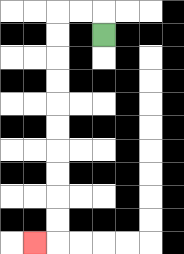{'start': '[4, 1]', 'end': '[1, 10]', 'path_directions': 'U,L,L,D,D,D,D,D,D,D,D,D,D,L', 'path_coordinates': '[[4, 1], [4, 0], [3, 0], [2, 0], [2, 1], [2, 2], [2, 3], [2, 4], [2, 5], [2, 6], [2, 7], [2, 8], [2, 9], [2, 10], [1, 10]]'}